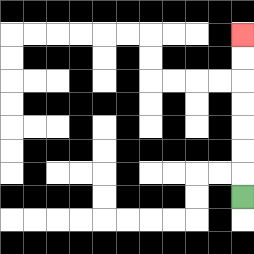{'start': '[10, 8]', 'end': '[10, 1]', 'path_directions': 'U,U,U,U,U,U,U', 'path_coordinates': '[[10, 8], [10, 7], [10, 6], [10, 5], [10, 4], [10, 3], [10, 2], [10, 1]]'}